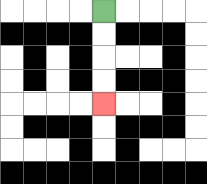{'start': '[4, 0]', 'end': '[4, 4]', 'path_directions': 'D,D,D,D', 'path_coordinates': '[[4, 0], [4, 1], [4, 2], [4, 3], [4, 4]]'}